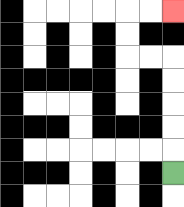{'start': '[7, 7]', 'end': '[7, 0]', 'path_directions': 'U,U,U,U,U,L,L,U,U,R,R', 'path_coordinates': '[[7, 7], [7, 6], [7, 5], [7, 4], [7, 3], [7, 2], [6, 2], [5, 2], [5, 1], [5, 0], [6, 0], [7, 0]]'}